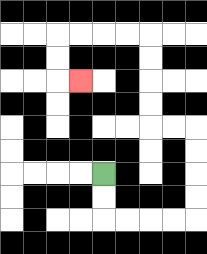{'start': '[4, 7]', 'end': '[3, 3]', 'path_directions': 'D,D,R,R,R,R,U,U,U,U,L,L,U,U,U,U,L,L,L,L,D,D,R', 'path_coordinates': '[[4, 7], [4, 8], [4, 9], [5, 9], [6, 9], [7, 9], [8, 9], [8, 8], [8, 7], [8, 6], [8, 5], [7, 5], [6, 5], [6, 4], [6, 3], [6, 2], [6, 1], [5, 1], [4, 1], [3, 1], [2, 1], [2, 2], [2, 3], [3, 3]]'}